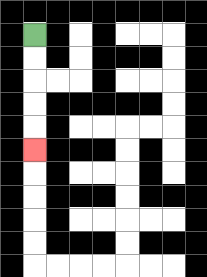{'start': '[1, 1]', 'end': '[1, 6]', 'path_directions': 'D,D,D,D,D', 'path_coordinates': '[[1, 1], [1, 2], [1, 3], [1, 4], [1, 5], [1, 6]]'}